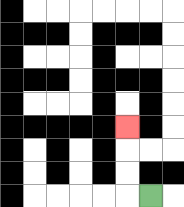{'start': '[6, 8]', 'end': '[5, 5]', 'path_directions': 'L,U,U,U', 'path_coordinates': '[[6, 8], [5, 8], [5, 7], [5, 6], [5, 5]]'}